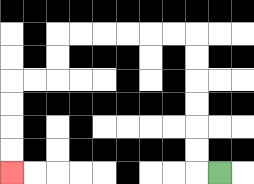{'start': '[9, 7]', 'end': '[0, 7]', 'path_directions': 'L,U,U,U,U,U,U,L,L,L,L,L,L,D,D,L,L,D,D,D,D', 'path_coordinates': '[[9, 7], [8, 7], [8, 6], [8, 5], [8, 4], [8, 3], [8, 2], [8, 1], [7, 1], [6, 1], [5, 1], [4, 1], [3, 1], [2, 1], [2, 2], [2, 3], [1, 3], [0, 3], [0, 4], [0, 5], [0, 6], [0, 7]]'}